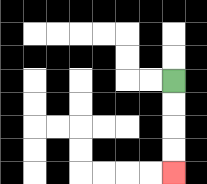{'start': '[7, 3]', 'end': '[7, 7]', 'path_directions': 'D,D,D,D', 'path_coordinates': '[[7, 3], [7, 4], [7, 5], [7, 6], [7, 7]]'}